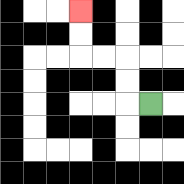{'start': '[6, 4]', 'end': '[3, 0]', 'path_directions': 'L,U,U,L,L,U,U', 'path_coordinates': '[[6, 4], [5, 4], [5, 3], [5, 2], [4, 2], [3, 2], [3, 1], [3, 0]]'}